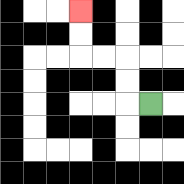{'start': '[6, 4]', 'end': '[3, 0]', 'path_directions': 'L,U,U,L,L,U,U', 'path_coordinates': '[[6, 4], [5, 4], [5, 3], [5, 2], [4, 2], [3, 2], [3, 1], [3, 0]]'}